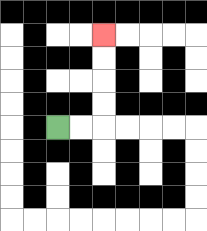{'start': '[2, 5]', 'end': '[4, 1]', 'path_directions': 'R,R,U,U,U,U', 'path_coordinates': '[[2, 5], [3, 5], [4, 5], [4, 4], [4, 3], [4, 2], [4, 1]]'}